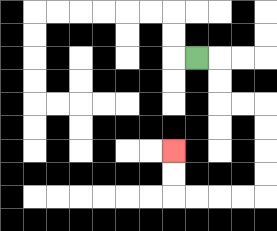{'start': '[8, 2]', 'end': '[7, 6]', 'path_directions': 'R,D,D,R,R,D,D,D,D,L,L,L,L,U,U', 'path_coordinates': '[[8, 2], [9, 2], [9, 3], [9, 4], [10, 4], [11, 4], [11, 5], [11, 6], [11, 7], [11, 8], [10, 8], [9, 8], [8, 8], [7, 8], [7, 7], [7, 6]]'}